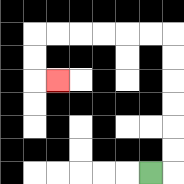{'start': '[6, 7]', 'end': '[2, 3]', 'path_directions': 'R,U,U,U,U,U,U,L,L,L,L,L,L,D,D,R', 'path_coordinates': '[[6, 7], [7, 7], [7, 6], [7, 5], [7, 4], [7, 3], [7, 2], [7, 1], [6, 1], [5, 1], [4, 1], [3, 1], [2, 1], [1, 1], [1, 2], [1, 3], [2, 3]]'}